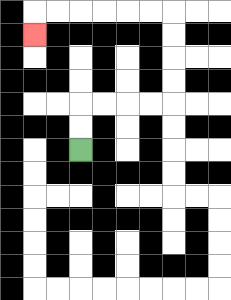{'start': '[3, 6]', 'end': '[1, 1]', 'path_directions': 'U,U,R,R,R,R,U,U,U,U,L,L,L,L,L,L,D', 'path_coordinates': '[[3, 6], [3, 5], [3, 4], [4, 4], [5, 4], [6, 4], [7, 4], [7, 3], [7, 2], [7, 1], [7, 0], [6, 0], [5, 0], [4, 0], [3, 0], [2, 0], [1, 0], [1, 1]]'}